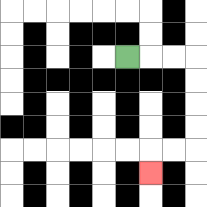{'start': '[5, 2]', 'end': '[6, 7]', 'path_directions': 'R,R,R,D,D,D,D,L,L,D', 'path_coordinates': '[[5, 2], [6, 2], [7, 2], [8, 2], [8, 3], [8, 4], [8, 5], [8, 6], [7, 6], [6, 6], [6, 7]]'}